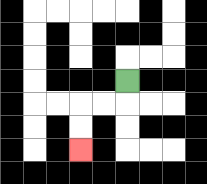{'start': '[5, 3]', 'end': '[3, 6]', 'path_directions': 'D,L,L,D,D', 'path_coordinates': '[[5, 3], [5, 4], [4, 4], [3, 4], [3, 5], [3, 6]]'}